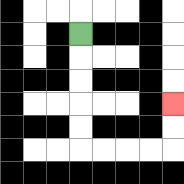{'start': '[3, 1]', 'end': '[7, 4]', 'path_directions': 'D,D,D,D,D,R,R,R,R,U,U', 'path_coordinates': '[[3, 1], [3, 2], [3, 3], [3, 4], [3, 5], [3, 6], [4, 6], [5, 6], [6, 6], [7, 6], [7, 5], [7, 4]]'}